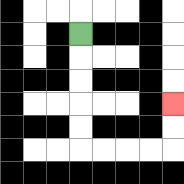{'start': '[3, 1]', 'end': '[7, 4]', 'path_directions': 'D,D,D,D,D,R,R,R,R,U,U', 'path_coordinates': '[[3, 1], [3, 2], [3, 3], [3, 4], [3, 5], [3, 6], [4, 6], [5, 6], [6, 6], [7, 6], [7, 5], [7, 4]]'}